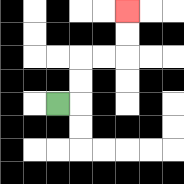{'start': '[2, 4]', 'end': '[5, 0]', 'path_directions': 'R,U,U,R,R,U,U', 'path_coordinates': '[[2, 4], [3, 4], [3, 3], [3, 2], [4, 2], [5, 2], [5, 1], [5, 0]]'}